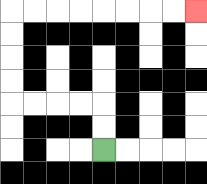{'start': '[4, 6]', 'end': '[8, 0]', 'path_directions': 'U,U,L,L,L,L,U,U,U,U,R,R,R,R,R,R,R,R', 'path_coordinates': '[[4, 6], [4, 5], [4, 4], [3, 4], [2, 4], [1, 4], [0, 4], [0, 3], [0, 2], [0, 1], [0, 0], [1, 0], [2, 0], [3, 0], [4, 0], [5, 0], [6, 0], [7, 0], [8, 0]]'}